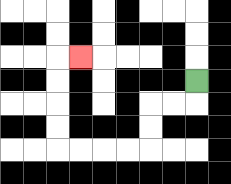{'start': '[8, 3]', 'end': '[3, 2]', 'path_directions': 'D,L,L,D,D,L,L,L,L,U,U,U,U,R', 'path_coordinates': '[[8, 3], [8, 4], [7, 4], [6, 4], [6, 5], [6, 6], [5, 6], [4, 6], [3, 6], [2, 6], [2, 5], [2, 4], [2, 3], [2, 2], [3, 2]]'}